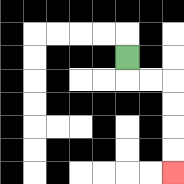{'start': '[5, 2]', 'end': '[7, 7]', 'path_directions': 'D,R,R,D,D,D,D', 'path_coordinates': '[[5, 2], [5, 3], [6, 3], [7, 3], [7, 4], [7, 5], [7, 6], [7, 7]]'}